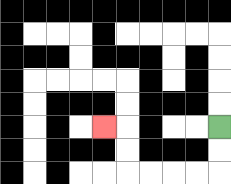{'start': '[9, 5]', 'end': '[4, 5]', 'path_directions': 'D,D,L,L,L,L,U,U,L', 'path_coordinates': '[[9, 5], [9, 6], [9, 7], [8, 7], [7, 7], [6, 7], [5, 7], [5, 6], [5, 5], [4, 5]]'}